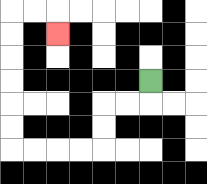{'start': '[6, 3]', 'end': '[2, 1]', 'path_directions': 'D,L,L,D,D,L,L,L,L,U,U,U,U,U,U,R,R,D', 'path_coordinates': '[[6, 3], [6, 4], [5, 4], [4, 4], [4, 5], [4, 6], [3, 6], [2, 6], [1, 6], [0, 6], [0, 5], [0, 4], [0, 3], [0, 2], [0, 1], [0, 0], [1, 0], [2, 0], [2, 1]]'}